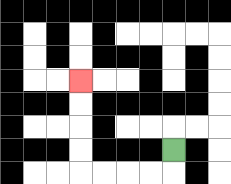{'start': '[7, 6]', 'end': '[3, 3]', 'path_directions': 'D,L,L,L,L,U,U,U,U', 'path_coordinates': '[[7, 6], [7, 7], [6, 7], [5, 7], [4, 7], [3, 7], [3, 6], [3, 5], [3, 4], [3, 3]]'}